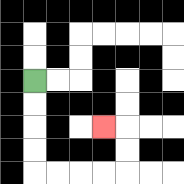{'start': '[1, 3]', 'end': '[4, 5]', 'path_directions': 'D,D,D,D,R,R,R,R,U,U,L', 'path_coordinates': '[[1, 3], [1, 4], [1, 5], [1, 6], [1, 7], [2, 7], [3, 7], [4, 7], [5, 7], [5, 6], [5, 5], [4, 5]]'}